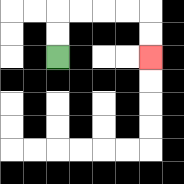{'start': '[2, 2]', 'end': '[6, 2]', 'path_directions': 'U,U,R,R,R,R,D,D', 'path_coordinates': '[[2, 2], [2, 1], [2, 0], [3, 0], [4, 0], [5, 0], [6, 0], [6, 1], [6, 2]]'}